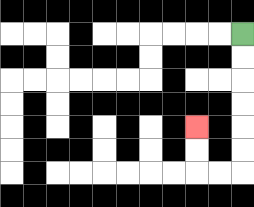{'start': '[10, 1]', 'end': '[8, 5]', 'path_directions': 'D,D,D,D,D,D,L,L,U,U', 'path_coordinates': '[[10, 1], [10, 2], [10, 3], [10, 4], [10, 5], [10, 6], [10, 7], [9, 7], [8, 7], [8, 6], [8, 5]]'}